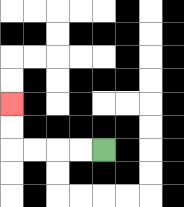{'start': '[4, 6]', 'end': '[0, 4]', 'path_directions': 'L,L,L,L,U,U', 'path_coordinates': '[[4, 6], [3, 6], [2, 6], [1, 6], [0, 6], [0, 5], [0, 4]]'}